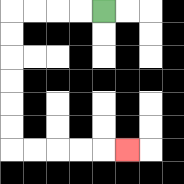{'start': '[4, 0]', 'end': '[5, 6]', 'path_directions': 'L,L,L,L,D,D,D,D,D,D,R,R,R,R,R', 'path_coordinates': '[[4, 0], [3, 0], [2, 0], [1, 0], [0, 0], [0, 1], [0, 2], [0, 3], [0, 4], [0, 5], [0, 6], [1, 6], [2, 6], [3, 6], [4, 6], [5, 6]]'}